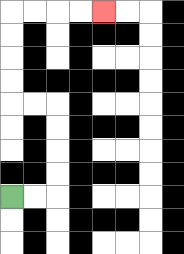{'start': '[0, 8]', 'end': '[4, 0]', 'path_directions': 'R,R,U,U,U,U,L,L,U,U,U,U,R,R,R,R', 'path_coordinates': '[[0, 8], [1, 8], [2, 8], [2, 7], [2, 6], [2, 5], [2, 4], [1, 4], [0, 4], [0, 3], [0, 2], [0, 1], [0, 0], [1, 0], [2, 0], [3, 0], [4, 0]]'}